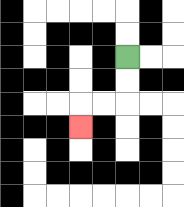{'start': '[5, 2]', 'end': '[3, 5]', 'path_directions': 'D,D,L,L,D', 'path_coordinates': '[[5, 2], [5, 3], [5, 4], [4, 4], [3, 4], [3, 5]]'}